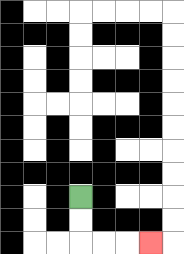{'start': '[3, 8]', 'end': '[6, 10]', 'path_directions': 'D,D,R,R,R', 'path_coordinates': '[[3, 8], [3, 9], [3, 10], [4, 10], [5, 10], [6, 10]]'}